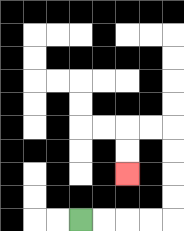{'start': '[3, 9]', 'end': '[5, 7]', 'path_directions': 'R,R,R,R,U,U,U,U,L,L,D,D', 'path_coordinates': '[[3, 9], [4, 9], [5, 9], [6, 9], [7, 9], [7, 8], [7, 7], [7, 6], [7, 5], [6, 5], [5, 5], [5, 6], [5, 7]]'}